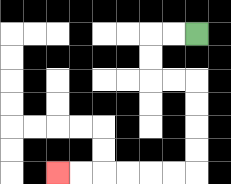{'start': '[8, 1]', 'end': '[2, 7]', 'path_directions': 'L,L,D,D,R,R,D,D,D,D,L,L,L,L,L,L', 'path_coordinates': '[[8, 1], [7, 1], [6, 1], [6, 2], [6, 3], [7, 3], [8, 3], [8, 4], [8, 5], [8, 6], [8, 7], [7, 7], [6, 7], [5, 7], [4, 7], [3, 7], [2, 7]]'}